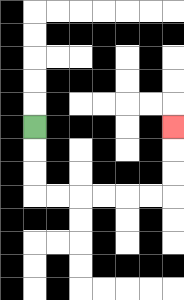{'start': '[1, 5]', 'end': '[7, 5]', 'path_directions': 'D,D,D,R,R,R,R,R,R,U,U,U', 'path_coordinates': '[[1, 5], [1, 6], [1, 7], [1, 8], [2, 8], [3, 8], [4, 8], [5, 8], [6, 8], [7, 8], [7, 7], [7, 6], [7, 5]]'}